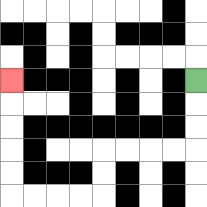{'start': '[8, 3]', 'end': '[0, 3]', 'path_directions': 'D,D,D,L,L,L,L,D,D,L,L,L,L,U,U,U,U,U', 'path_coordinates': '[[8, 3], [8, 4], [8, 5], [8, 6], [7, 6], [6, 6], [5, 6], [4, 6], [4, 7], [4, 8], [3, 8], [2, 8], [1, 8], [0, 8], [0, 7], [0, 6], [0, 5], [0, 4], [0, 3]]'}